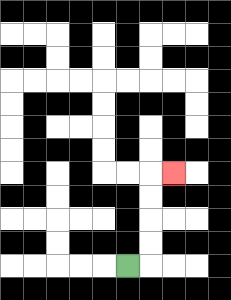{'start': '[5, 11]', 'end': '[7, 7]', 'path_directions': 'R,U,U,U,U,R', 'path_coordinates': '[[5, 11], [6, 11], [6, 10], [6, 9], [6, 8], [6, 7], [7, 7]]'}